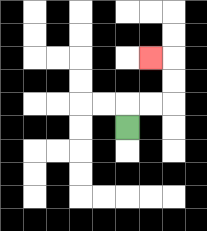{'start': '[5, 5]', 'end': '[6, 2]', 'path_directions': 'U,R,R,U,U,L', 'path_coordinates': '[[5, 5], [5, 4], [6, 4], [7, 4], [7, 3], [7, 2], [6, 2]]'}